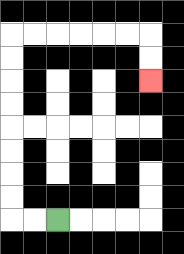{'start': '[2, 9]', 'end': '[6, 3]', 'path_directions': 'L,L,U,U,U,U,U,U,U,U,R,R,R,R,R,R,D,D', 'path_coordinates': '[[2, 9], [1, 9], [0, 9], [0, 8], [0, 7], [0, 6], [0, 5], [0, 4], [0, 3], [0, 2], [0, 1], [1, 1], [2, 1], [3, 1], [4, 1], [5, 1], [6, 1], [6, 2], [6, 3]]'}